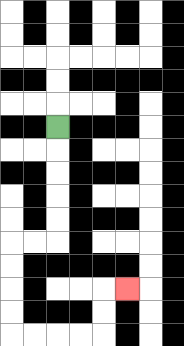{'start': '[2, 5]', 'end': '[5, 12]', 'path_directions': 'D,D,D,D,D,L,L,D,D,D,D,R,R,R,R,U,U,R', 'path_coordinates': '[[2, 5], [2, 6], [2, 7], [2, 8], [2, 9], [2, 10], [1, 10], [0, 10], [0, 11], [0, 12], [0, 13], [0, 14], [1, 14], [2, 14], [3, 14], [4, 14], [4, 13], [4, 12], [5, 12]]'}